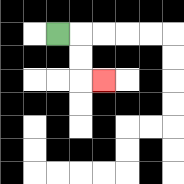{'start': '[2, 1]', 'end': '[4, 3]', 'path_directions': 'R,D,D,R', 'path_coordinates': '[[2, 1], [3, 1], [3, 2], [3, 3], [4, 3]]'}